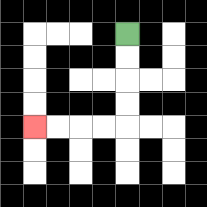{'start': '[5, 1]', 'end': '[1, 5]', 'path_directions': 'D,D,D,D,L,L,L,L', 'path_coordinates': '[[5, 1], [5, 2], [5, 3], [5, 4], [5, 5], [4, 5], [3, 5], [2, 5], [1, 5]]'}